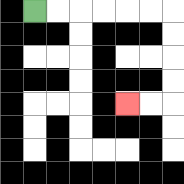{'start': '[1, 0]', 'end': '[5, 4]', 'path_directions': 'R,R,R,R,R,R,D,D,D,D,L,L', 'path_coordinates': '[[1, 0], [2, 0], [3, 0], [4, 0], [5, 0], [6, 0], [7, 0], [7, 1], [7, 2], [7, 3], [7, 4], [6, 4], [5, 4]]'}